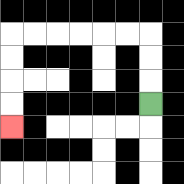{'start': '[6, 4]', 'end': '[0, 5]', 'path_directions': 'U,U,U,L,L,L,L,L,L,D,D,D,D', 'path_coordinates': '[[6, 4], [6, 3], [6, 2], [6, 1], [5, 1], [4, 1], [3, 1], [2, 1], [1, 1], [0, 1], [0, 2], [0, 3], [0, 4], [0, 5]]'}